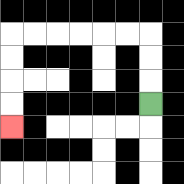{'start': '[6, 4]', 'end': '[0, 5]', 'path_directions': 'U,U,U,L,L,L,L,L,L,D,D,D,D', 'path_coordinates': '[[6, 4], [6, 3], [6, 2], [6, 1], [5, 1], [4, 1], [3, 1], [2, 1], [1, 1], [0, 1], [0, 2], [0, 3], [0, 4], [0, 5]]'}